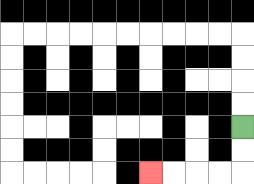{'start': '[10, 5]', 'end': '[6, 7]', 'path_directions': 'D,D,L,L,L,L', 'path_coordinates': '[[10, 5], [10, 6], [10, 7], [9, 7], [8, 7], [7, 7], [6, 7]]'}